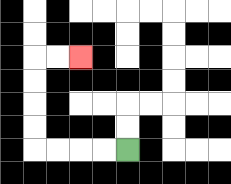{'start': '[5, 6]', 'end': '[3, 2]', 'path_directions': 'L,L,L,L,U,U,U,U,R,R', 'path_coordinates': '[[5, 6], [4, 6], [3, 6], [2, 6], [1, 6], [1, 5], [1, 4], [1, 3], [1, 2], [2, 2], [3, 2]]'}